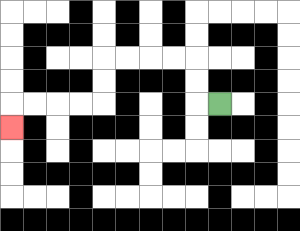{'start': '[9, 4]', 'end': '[0, 5]', 'path_directions': 'L,U,U,L,L,L,L,D,D,L,L,L,L,D', 'path_coordinates': '[[9, 4], [8, 4], [8, 3], [8, 2], [7, 2], [6, 2], [5, 2], [4, 2], [4, 3], [4, 4], [3, 4], [2, 4], [1, 4], [0, 4], [0, 5]]'}